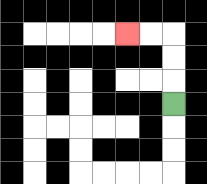{'start': '[7, 4]', 'end': '[5, 1]', 'path_directions': 'U,U,U,L,L', 'path_coordinates': '[[7, 4], [7, 3], [7, 2], [7, 1], [6, 1], [5, 1]]'}